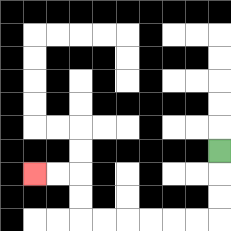{'start': '[9, 6]', 'end': '[1, 7]', 'path_directions': 'D,D,D,L,L,L,L,L,L,U,U,L,L', 'path_coordinates': '[[9, 6], [9, 7], [9, 8], [9, 9], [8, 9], [7, 9], [6, 9], [5, 9], [4, 9], [3, 9], [3, 8], [3, 7], [2, 7], [1, 7]]'}